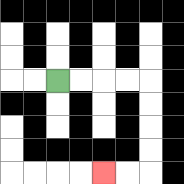{'start': '[2, 3]', 'end': '[4, 7]', 'path_directions': 'R,R,R,R,D,D,D,D,L,L', 'path_coordinates': '[[2, 3], [3, 3], [4, 3], [5, 3], [6, 3], [6, 4], [6, 5], [6, 6], [6, 7], [5, 7], [4, 7]]'}